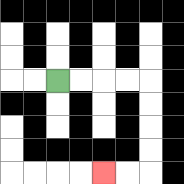{'start': '[2, 3]', 'end': '[4, 7]', 'path_directions': 'R,R,R,R,D,D,D,D,L,L', 'path_coordinates': '[[2, 3], [3, 3], [4, 3], [5, 3], [6, 3], [6, 4], [6, 5], [6, 6], [6, 7], [5, 7], [4, 7]]'}